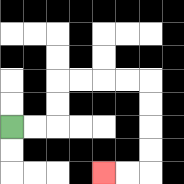{'start': '[0, 5]', 'end': '[4, 7]', 'path_directions': 'R,R,U,U,R,R,R,R,D,D,D,D,L,L', 'path_coordinates': '[[0, 5], [1, 5], [2, 5], [2, 4], [2, 3], [3, 3], [4, 3], [5, 3], [6, 3], [6, 4], [6, 5], [6, 6], [6, 7], [5, 7], [4, 7]]'}